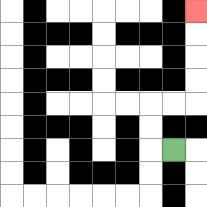{'start': '[7, 6]', 'end': '[8, 0]', 'path_directions': 'L,U,U,R,R,U,U,U,U', 'path_coordinates': '[[7, 6], [6, 6], [6, 5], [6, 4], [7, 4], [8, 4], [8, 3], [8, 2], [8, 1], [8, 0]]'}